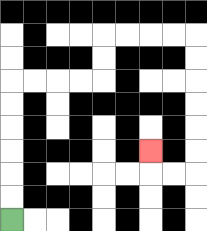{'start': '[0, 9]', 'end': '[6, 6]', 'path_directions': 'U,U,U,U,U,U,R,R,R,R,U,U,R,R,R,R,D,D,D,D,D,D,L,L,U', 'path_coordinates': '[[0, 9], [0, 8], [0, 7], [0, 6], [0, 5], [0, 4], [0, 3], [1, 3], [2, 3], [3, 3], [4, 3], [4, 2], [4, 1], [5, 1], [6, 1], [7, 1], [8, 1], [8, 2], [8, 3], [8, 4], [8, 5], [8, 6], [8, 7], [7, 7], [6, 7], [6, 6]]'}